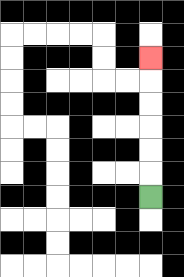{'start': '[6, 8]', 'end': '[6, 2]', 'path_directions': 'U,U,U,U,U,U', 'path_coordinates': '[[6, 8], [6, 7], [6, 6], [6, 5], [6, 4], [6, 3], [6, 2]]'}